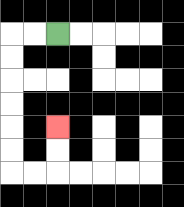{'start': '[2, 1]', 'end': '[2, 5]', 'path_directions': 'L,L,D,D,D,D,D,D,R,R,U,U', 'path_coordinates': '[[2, 1], [1, 1], [0, 1], [0, 2], [0, 3], [0, 4], [0, 5], [0, 6], [0, 7], [1, 7], [2, 7], [2, 6], [2, 5]]'}